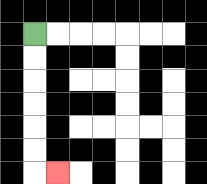{'start': '[1, 1]', 'end': '[2, 7]', 'path_directions': 'D,D,D,D,D,D,R', 'path_coordinates': '[[1, 1], [1, 2], [1, 3], [1, 4], [1, 5], [1, 6], [1, 7], [2, 7]]'}